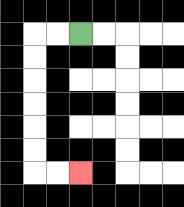{'start': '[3, 1]', 'end': '[3, 7]', 'path_directions': 'L,L,D,D,D,D,D,D,R,R', 'path_coordinates': '[[3, 1], [2, 1], [1, 1], [1, 2], [1, 3], [1, 4], [1, 5], [1, 6], [1, 7], [2, 7], [3, 7]]'}